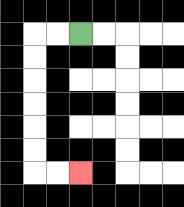{'start': '[3, 1]', 'end': '[3, 7]', 'path_directions': 'L,L,D,D,D,D,D,D,R,R', 'path_coordinates': '[[3, 1], [2, 1], [1, 1], [1, 2], [1, 3], [1, 4], [1, 5], [1, 6], [1, 7], [2, 7], [3, 7]]'}